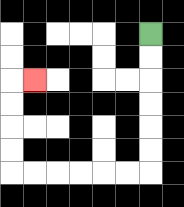{'start': '[6, 1]', 'end': '[1, 3]', 'path_directions': 'D,D,D,D,D,D,L,L,L,L,L,L,U,U,U,U,R', 'path_coordinates': '[[6, 1], [6, 2], [6, 3], [6, 4], [6, 5], [6, 6], [6, 7], [5, 7], [4, 7], [3, 7], [2, 7], [1, 7], [0, 7], [0, 6], [0, 5], [0, 4], [0, 3], [1, 3]]'}